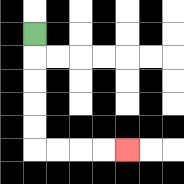{'start': '[1, 1]', 'end': '[5, 6]', 'path_directions': 'D,D,D,D,D,R,R,R,R', 'path_coordinates': '[[1, 1], [1, 2], [1, 3], [1, 4], [1, 5], [1, 6], [2, 6], [3, 6], [4, 6], [5, 6]]'}